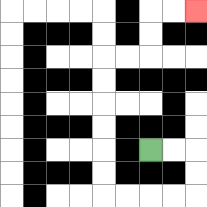{'start': '[6, 6]', 'end': '[8, 0]', 'path_directions': 'R,R,D,D,L,L,L,L,U,U,U,U,U,U,R,R,U,U,R,R', 'path_coordinates': '[[6, 6], [7, 6], [8, 6], [8, 7], [8, 8], [7, 8], [6, 8], [5, 8], [4, 8], [4, 7], [4, 6], [4, 5], [4, 4], [4, 3], [4, 2], [5, 2], [6, 2], [6, 1], [6, 0], [7, 0], [8, 0]]'}